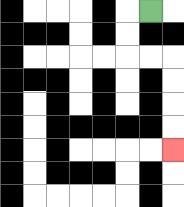{'start': '[6, 0]', 'end': '[7, 6]', 'path_directions': 'L,D,D,R,R,D,D,D,D', 'path_coordinates': '[[6, 0], [5, 0], [5, 1], [5, 2], [6, 2], [7, 2], [7, 3], [7, 4], [7, 5], [7, 6]]'}